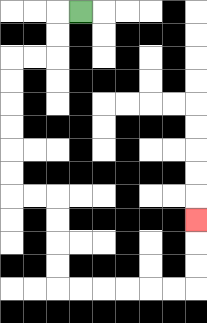{'start': '[3, 0]', 'end': '[8, 9]', 'path_directions': 'L,D,D,L,L,D,D,D,D,D,D,R,R,D,D,D,D,R,R,R,R,R,R,U,U,U', 'path_coordinates': '[[3, 0], [2, 0], [2, 1], [2, 2], [1, 2], [0, 2], [0, 3], [0, 4], [0, 5], [0, 6], [0, 7], [0, 8], [1, 8], [2, 8], [2, 9], [2, 10], [2, 11], [2, 12], [3, 12], [4, 12], [5, 12], [6, 12], [7, 12], [8, 12], [8, 11], [8, 10], [8, 9]]'}